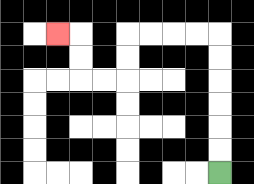{'start': '[9, 7]', 'end': '[2, 1]', 'path_directions': 'U,U,U,U,U,U,L,L,L,L,D,D,L,L,U,U,L', 'path_coordinates': '[[9, 7], [9, 6], [9, 5], [9, 4], [9, 3], [9, 2], [9, 1], [8, 1], [7, 1], [6, 1], [5, 1], [5, 2], [5, 3], [4, 3], [3, 3], [3, 2], [3, 1], [2, 1]]'}